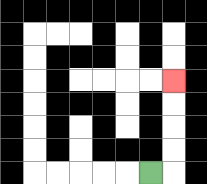{'start': '[6, 7]', 'end': '[7, 3]', 'path_directions': 'R,U,U,U,U', 'path_coordinates': '[[6, 7], [7, 7], [7, 6], [7, 5], [7, 4], [7, 3]]'}